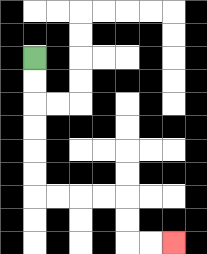{'start': '[1, 2]', 'end': '[7, 10]', 'path_directions': 'D,D,D,D,D,D,R,R,R,R,D,D,R,R', 'path_coordinates': '[[1, 2], [1, 3], [1, 4], [1, 5], [1, 6], [1, 7], [1, 8], [2, 8], [3, 8], [4, 8], [5, 8], [5, 9], [5, 10], [6, 10], [7, 10]]'}